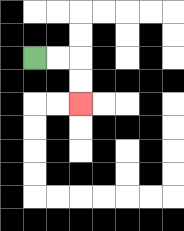{'start': '[1, 2]', 'end': '[3, 4]', 'path_directions': 'R,R,D,D', 'path_coordinates': '[[1, 2], [2, 2], [3, 2], [3, 3], [3, 4]]'}